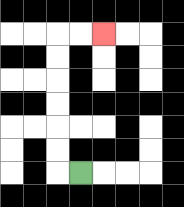{'start': '[3, 7]', 'end': '[4, 1]', 'path_directions': 'L,U,U,U,U,U,U,R,R', 'path_coordinates': '[[3, 7], [2, 7], [2, 6], [2, 5], [2, 4], [2, 3], [2, 2], [2, 1], [3, 1], [4, 1]]'}